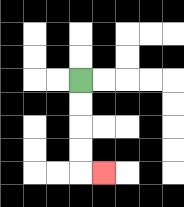{'start': '[3, 3]', 'end': '[4, 7]', 'path_directions': 'D,D,D,D,R', 'path_coordinates': '[[3, 3], [3, 4], [3, 5], [3, 6], [3, 7], [4, 7]]'}